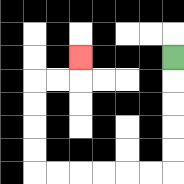{'start': '[7, 2]', 'end': '[3, 2]', 'path_directions': 'D,D,D,D,D,L,L,L,L,L,L,U,U,U,U,R,R,U', 'path_coordinates': '[[7, 2], [7, 3], [7, 4], [7, 5], [7, 6], [7, 7], [6, 7], [5, 7], [4, 7], [3, 7], [2, 7], [1, 7], [1, 6], [1, 5], [1, 4], [1, 3], [2, 3], [3, 3], [3, 2]]'}